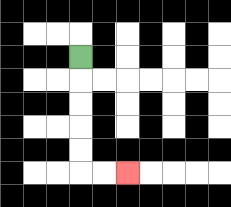{'start': '[3, 2]', 'end': '[5, 7]', 'path_directions': 'D,D,D,D,D,R,R', 'path_coordinates': '[[3, 2], [3, 3], [3, 4], [3, 5], [3, 6], [3, 7], [4, 7], [5, 7]]'}